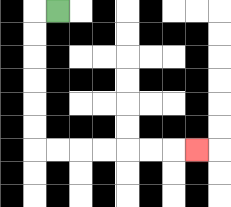{'start': '[2, 0]', 'end': '[8, 6]', 'path_directions': 'L,D,D,D,D,D,D,R,R,R,R,R,R,R', 'path_coordinates': '[[2, 0], [1, 0], [1, 1], [1, 2], [1, 3], [1, 4], [1, 5], [1, 6], [2, 6], [3, 6], [4, 6], [5, 6], [6, 6], [7, 6], [8, 6]]'}